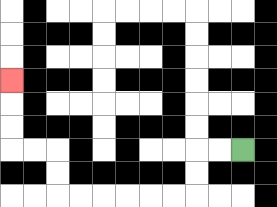{'start': '[10, 6]', 'end': '[0, 3]', 'path_directions': 'L,L,D,D,L,L,L,L,L,L,U,U,L,L,U,U,U', 'path_coordinates': '[[10, 6], [9, 6], [8, 6], [8, 7], [8, 8], [7, 8], [6, 8], [5, 8], [4, 8], [3, 8], [2, 8], [2, 7], [2, 6], [1, 6], [0, 6], [0, 5], [0, 4], [0, 3]]'}